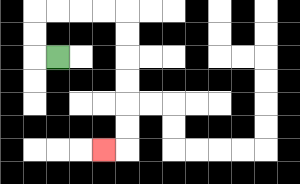{'start': '[2, 2]', 'end': '[4, 6]', 'path_directions': 'L,U,U,R,R,R,R,D,D,D,D,D,D,L', 'path_coordinates': '[[2, 2], [1, 2], [1, 1], [1, 0], [2, 0], [3, 0], [4, 0], [5, 0], [5, 1], [5, 2], [5, 3], [5, 4], [5, 5], [5, 6], [4, 6]]'}